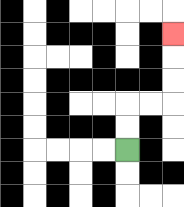{'start': '[5, 6]', 'end': '[7, 1]', 'path_directions': 'U,U,R,R,U,U,U', 'path_coordinates': '[[5, 6], [5, 5], [5, 4], [6, 4], [7, 4], [7, 3], [7, 2], [7, 1]]'}